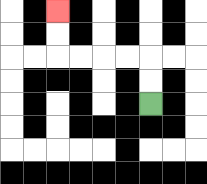{'start': '[6, 4]', 'end': '[2, 0]', 'path_directions': 'U,U,L,L,L,L,U,U', 'path_coordinates': '[[6, 4], [6, 3], [6, 2], [5, 2], [4, 2], [3, 2], [2, 2], [2, 1], [2, 0]]'}